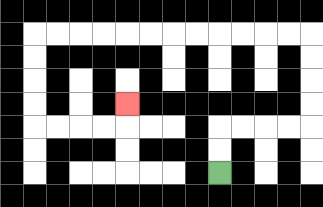{'start': '[9, 7]', 'end': '[5, 4]', 'path_directions': 'U,U,R,R,R,R,U,U,U,U,L,L,L,L,L,L,L,L,L,L,L,L,D,D,D,D,R,R,R,R,U', 'path_coordinates': '[[9, 7], [9, 6], [9, 5], [10, 5], [11, 5], [12, 5], [13, 5], [13, 4], [13, 3], [13, 2], [13, 1], [12, 1], [11, 1], [10, 1], [9, 1], [8, 1], [7, 1], [6, 1], [5, 1], [4, 1], [3, 1], [2, 1], [1, 1], [1, 2], [1, 3], [1, 4], [1, 5], [2, 5], [3, 5], [4, 5], [5, 5], [5, 4]]'}